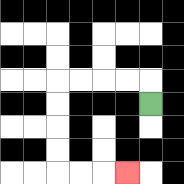{'start': '[6, 4]', 'end': '[5, 7]', 'path_directions': 'U,L,L,L,L,D,D,D,D,R,R,R', 'path_coordinates': '[[6, 4], [6, 3], [5, 3], [4, 3], [3, 3], [2, 3], [2, 4], [2, 5], [2, 6], [2, 7], [3, 7], [4, 7], [5, 7]]'}